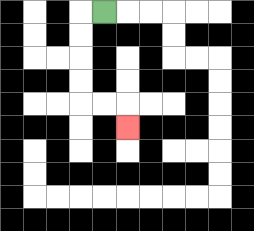{'start': '[4, 0]', 'end': '[5, 5]', 'path_directions': 'L,D,D,D,D,R,R,D', 'path_coordinates': '[[4, 0], [3, 0], [3, 1], [3, 2], [3, 3], [3, 4], [4, 4], [5, 4], [5, 5]]'}